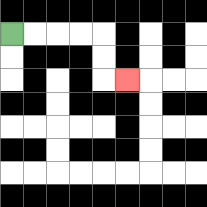{'start': '[0, 1]', 'end': '[5, 3]', 'path_directions': 'R,R,R,R,D,D,R', 'path_coordinates': '[[0, 1], [1, 1], [2, 1], [3, 1], [4, 1], [4, 2], [4, 3], [5, 3]]'}